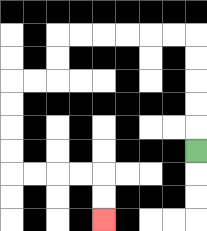{'start': '[8, 6]', 'end': '[4, 9]', 'path_directions': 'U,U,U,U,U,L,L,L,L,L,L,D,D,L,L,D,D,D,D,R,R,R,R,D,D', 'path_coordinates': '[[8, 6], [8, 5], [8, 4], [8, 3], [8, 2], [8, 1], [7, 1], [6, 1], [5, 1], [4, 1], [3, 1], [2, 1], [2, 2], [2, 3], [1, 3], [0, 3], [0, 4], [0, 5], [0, 6], [0, 7], [1, 7], [2, 7], [3, 7], [4, 7], [4, 8], [4, 9]]'}